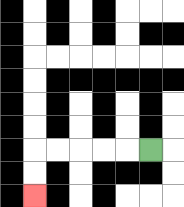{'start': '[6, 6]', 'end': '[1, 8]', 'path_directions': 'L,L,L,L,L,D,D', 'path_coordinates': '[[6, 6], [5, 6], [4, 6], [3, 6], [2, 6], [1, 6], [1, 7], [1, 8]]'}